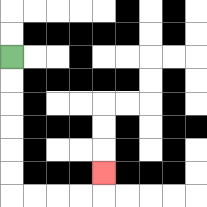{'start': '[0, 2]', 'end': '[4, 7]', 'path_directions': 'D,D,D,D,D,D,R,R,R,R,U', 'path_coordinates': '[[0, 2], [0, 3], [0, 4], [0, 5], [0, 6], [0, 7], [0, 8], [1, 8], [2, 8], [3, 8], [4, 8], [4, 7]]'}